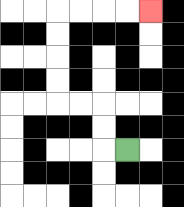{'start': '[5, 6]', 'end': '[6, 0]', 'path_directions': 'L,U,U,L,L,U,U,U,U,R,R,R,R', 'path_coordinates': '[[5, 6], [4, 6], [4, 5], [4, 4], [3, 4], [2, 4], [2, 3], [2, 2], [2, 1], [2, 0], [3, 0], [4, 0], [5, 0], [6, 0]]'}